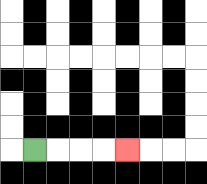{'start': '[1, 6]', 'end': '[5, 6]', 'path_directions': 'R,R,R,R', 'path_coordinates': '[[1, 6], [2, 6], [3, 6], [4, 6], [5, 6]]'}